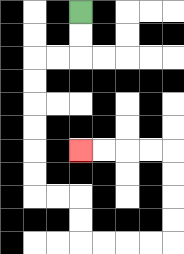{'start': '[3, 0]', 'end': '[3, 6]', 'path_directions': 'D,D,L,L,D,D,D,D,D,D,R,R,D,D,R,R,R,R,U,U,U,U,L,L,L,L', 'path_coordinates': '[[3, 0], [3, 1], [3, 2], [2, 2], [1, 2], [1, 3], [1, 4], [1, 5], [1, 6], [1, 7], [1, 8], [2, 8], [3, 8], [3, 9], [3, 10], [4, 10], [5, 10], [6, 10], [7, 10], [7, 9], [7, 8], [7, 7], [7, 6], [6, 6], [5, 6], [4, 6], [3, 6]]'}